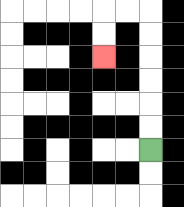{'start': '[6, 6]', 'end': '[4, 2]', 'path_directions': 'U,U,U,U,U,U,L,L,D,D', 'path_coordinates': '[[6, 6], [6, 5], [6, 4], [6, 3], [6, 2], [6, 1], [6, 0], [5, 0], [4, 0], [4, 1], [4, 2]]'}